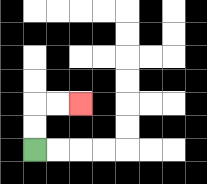{'start': '[1, 6]', 'end': '[3, 4]', 'path_directions': 'U,U,R,R', 'path_coordinates': '[[1, 6], [1, 5], [1, 4], [2, 4], [3, 4]]'}